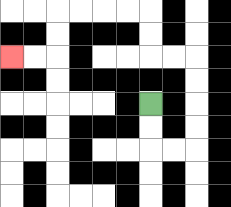{'start': '[6, 4]', 'end': '[0, 2]', 'path_directions': 'D,D,R,R,U,U,U,U,L,L,U,U,L,L,L,L,D,D,L,L', 'path_coordinates': '[[6, 4], [6, 5], [6, 6], [7, 6], [8, 6], [8, 5], [8, 4], [8, 3], [8, 2], [7, 2], [6, 2], [6, 1], [6, 0], [5, 0], [4, 0], [3, 0], [2, 0], [2, 1], [2, 2], [1, 2], [0, 2]]'}